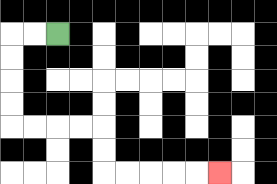{'start': '[2, 1]', 'end': '[9, 7]', 'path_directions': 'L,L,D,D,D,D,R,R,R,R,D,D,R,R,R,R,R', 'path_coordinates': '[[2, 1], [1, 1], [0, 1], [0, 2], [0, 3], [0, 4], [0, 5], [1, 5], [2, 5], [3, 5], [4, 5], [4, 6], [4, 7], [5, 7], [6, 7], [7, 7], [8, 7], [9, 7]]'}